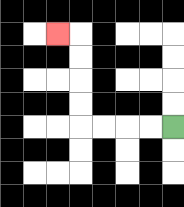{'start': '[7, 5]', 'end': '[2, 1]', 'path_directions': 'L,L,L,L,U,U,U,U,L', 'path_coordinates': '[[7, 5], [6, 5], [5, 5], [4, 5], [3, 5], [3, 4], [3, 3], [3, 2], [3, 1], [2, 1]]'}